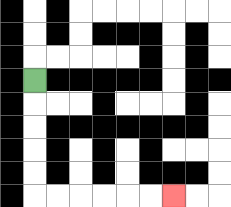{'start': '[1, 3]', 'end': '[7, 8]', 'path_directions': 'D,D,D,D,D,R,R,R,R,R,R', 'path_coordinates': '[[1, 3], [1, 4], [1, 5], [1, 6], [1, 7], [1, 8], [2, 8], [3, 8], [4, 8], [5, 8], [6, 8], [7, 8]]'}